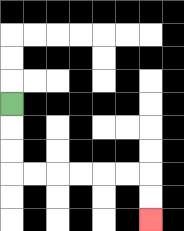{'start': '[0, 4]', 'end': '[6, 9]', 'path_directions': 'D,D,D,R,R,R,R,R,R,D,D', 'path_coordinates': '[[0, 4], [0, 5], [0, 6], [0, 7], [1, 7], [2, 7], [3, 7], [4, 7], [5, 7], [6, 7], [6, 8], [6, 9]]'}